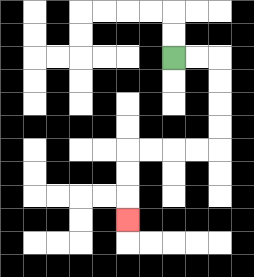{'start': '[7, 2]', 'end': '[5, 9]', 'path_directions': 'R,R,D,D,D,D,L,L,L,L,D,D,D', 'path_coordinates': '[[7, 2], [8, 2], [9, 2], [9, 3], [9, 4], [9, 5], [9, 6], [8, 6], [7, 6], [6, 6], [5, 6], [5, 7], [5, 8], [5, 9]]'}